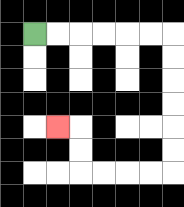{'start': '[1, 1]', 'end': '[2, 5]', 'path_directions': 'R,R,R,R,R,R,D,D,D,D,D,D,L,L,L,L,U,U,L', 'path_coordinates': '[[1, 1], [2, 1], [3, 1], [4, 1], [5, 1], [6, 1], [7, 1], [7, 2], [7, 3], [7, 4], [7, 5], [7, 6], [7, 7], [6, 7], [5, 7], [4, 7], [3, 7], [3, 6], [3, 5], [2, 5]]'}